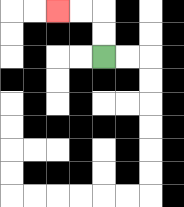{'start': '[4, 2]', 'end': '[2, 0]', 'path_directions': 'U,U,L,L', 'path_coordinates': '[[4, 2], [4, 1], [4, 0], [3, 0], [2, 0]]'}